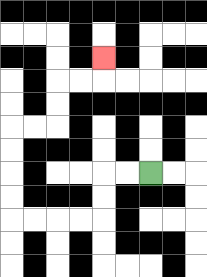{'start': '[6, 7]', 'end': '[4, 2]', 'path_directions': 'L,L,D,D,L,L,L,L,U,U,U,U,R,R,U,U,R,R,U', 'path_coordinates': '[[6, 7], [5, 7], [4, 7], [4, 8], [4, 9], [3, 9], [2, 9], [1, 9], [0, 9], [0, 8], [0, 7], [0, 6], [0, 5], [1, 5], [2, 5], [2, 4], [2, 3], [3, 3], [4, 3], [4, 2]]'}